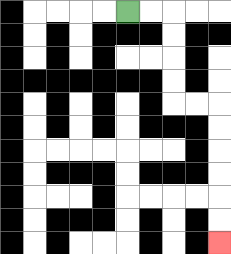{'start': '[5, 0]', 'end': '[9, 10]', 'path_directions': 'R,R,D,D,D,D,R,R,D,D,D,D,D,D', 'path_coordinates': '[[5, 0], [6, 0], [7, 0], [7, 1], [7, 2], [7, 3], [7, 4], [8, 4], [9, 4], [9, 5], [9, 6], [9, 7], [9, 8], [9, 9], [9, 10]]'}